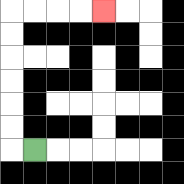{'start': '[1, 6]', 'end': '[4, 0]', 'path_directions': 'L,U,U,U,U,U,U,R,R,R,R', 'path_coordinates': '[[1, 6], [0, 6], [0, 5], [0, 4], [0, 3], [0, 2], [0, 1], [0, 0], [1, 0], [2, 0], [3, 0], [4, 0]]'}